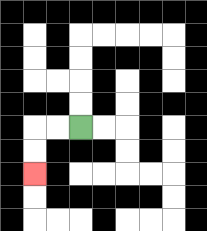{'start': '[3, 5]', 'end': '[1, 7]', 'path_directions': 'L,L,D,D', 'path_coordinates': '[[3, 5], [2, 5], [1, 5], [1, 6], [1, 7]]'}